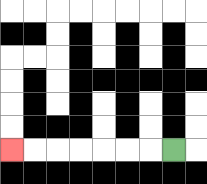{'start': '[7, 6]', 'end': '[0, 6]', 'path_directions': 'L,L,L,L,L,L,L', 'path_coordinates': '[[7, 6], [6, 6], [5, 6], [4, 6], [3, 6], [2, 6], [1, 6], [0, 6]]'}